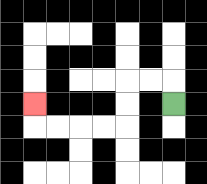{'start': '[7, 4]', 'end': '[1, 4]', 'path_directions': 'U,L,L,D,D,L,L,L,L,U', 'path_coordinates': '[[7, 4], [7, 3], [6, 3], [5, 3], [5, 4], [5, 5], [4, 5], [3, 5], [2, 5], [1, 5], [1, 4]]'}